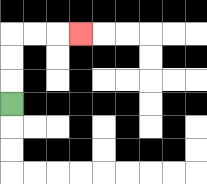{'start': '[0, 4]', 'end': '[3, 1]', 'path_directions': 'U,U,U,R,R,R', 'path_coordinates': '[[0, 4], [0, 3], [0, 2], [0, 1], [1, 1], [2, 1], [3, 1]]'}